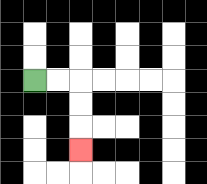{'start': '[1, 3]', 'end': '[3, 6]', 'path_directions': 'R,R,D,D,D', 'path_coordinates': '[[1, 3], [2, 3], [3, 3], [3, 4], [3, 5], [3, 6]]'}